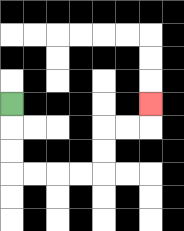{'start': '[0, 4]', 'end': '[6, 4]', 'path_directions': 'D,D,D,R,R,R,R,U,U,R,R,U', 'path_coordinates': '[[0, 4], [0, 5], [0, 6], [0, 7], [1, 7], [2, 7], [3, 7], [4, 7], [4, 6], [4, 5], [5, 5], [6, 5], [6, 4]]'}